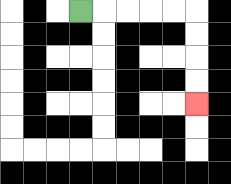{'start': '[3, 0]', 'end': '[8, 4]', 'path_directions': 'R,R,R,R,R,D,D,D,D', 'path_coordinates': '[[3, 0], [4, 0], [5, 0], [6, 0], [7, 0], [8, 0], [8, 1], [8, 2], [8, 3], [8, 4]]'}